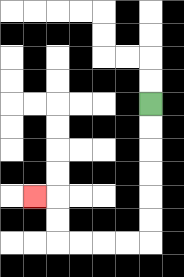{'start': '[6, 4]', 'end': '[1, 8]', 'path_directions': 'D,D,D,D,D,D,L,L,L,L,U,U,L', 'path_coordinates': '[[6, 4], [6, 5], [6, 6], [6, 7], [6, 8], [6, 9], [6, 10], [5, 10], [4, 10], [3, 10], [2, 10], [2, 9], [2, 8], [1, 8]]'}